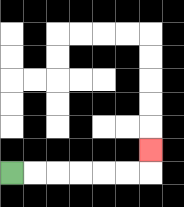{'start': '[0, 7]', 'end': '[6, 6]', 'path_directions': 'R,R,R,R,R,R,U', 'path_coordinates': '[[0, 7], [1, 7], [2, 7], [3, 7], [4, 7], [5, 7], [6, 7], [6, 6]]'}